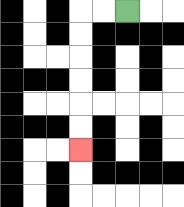{'start': '[5, 0]', 'end': '[3, 6]', 'path_directions': 'L,L,D,D,D,D,D,D', 'path_coordinates': '[[5, 0], [4, 0], [3, 0], [3, 1], [3, 2], [3, 3], [3, 4], [3, 5], [3, 6]]'}